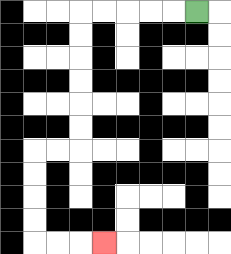{'start': '[8, 0]', 'end': '[4, 10]', 'path_directions': 'L,L,L,L,L,D,D,D,D,D,D,L,L,D,D,D,D,R,R,R', 'path_coordinates': '[[8, 0], [7, 0], [6, 0], [5, 0], [4, 0], [3, 0], [3, 1], [3, 2], [3, 3], [3, 4], [3, 5], [3, 6], [2, 6], [1, 6], [1, 7], [1, 8], [1, 9], [1, 10], [2, 10], [3, 10], [4, 10]]'}